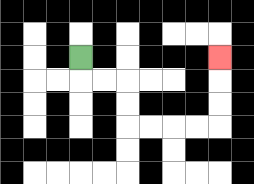{'start': '[3, 2]', 'end': '[9, 2]', 'path_directions': 'D,R,R,D,D,R,R,R,R,U,U,U', 'path_coordinates': '[[3, 2], [3, 3], [4, 3], [5, 3], [5, 4], [5, 5], [6, 5], [7, 5], [8, 5], [9, 5], [9, 4], [9, 3], [9, 2]]'}